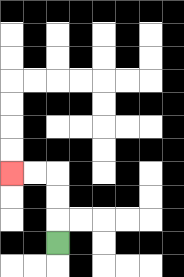{'start': '[2, 10]', 'end': '[0, 7]', 'path_directions': 'U,U,U,L,L', 'path_coordinates': '[[2, 10], [2, 9], [2, 8], [2, 7], [1, 7], [0, 7]]'}